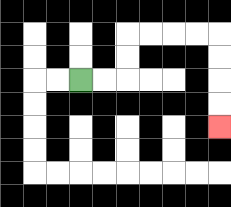{'start': '[3, 3]', 'end': '[9, 5]', 'path_directions': 'R,R,U,U,R,R,R,R,D,D,D,D', 'path_coordinates': '[[3, 3], [4, 3], [5, 3], [5, 2], [5, 1], [6, 1], [7, 1], [8, 1], [9, 1], [9, 2], [9, 3], [9, 4], [9, 5]]'}